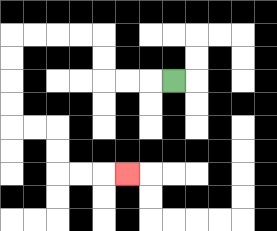{'start': '[7, 3]', 'end': '[5, 7]', 'path_directions': 'L,L,L,U,U,L,L,L,L,D,D,D,D,R,R,D,D,R,R,R', 'path_coordinates': '[[7, 3], [6, 3], [5, 3], [4, 3], [4, 2], [4, 1], [3, 1], [2, 1], [1, 1], [0, 1], [0, 2], [0, 3], [0, 4], [0, 5], [1, 5], [2, 5], [2, 6], [2, 7], [3, 7], [4, 7], [5, 7]]'}